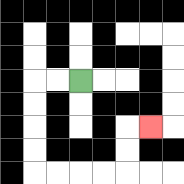{'start': '[3, 3]', 'end': '[6, 5]', 'path_directions': 'L,L,D,D,D,D,R,R,R,R,U,U,R', 'path_coordinates': '[[3, 3], [2, 3], [1, 3], [1, 4], [1, 5], [1, 6], [1, 7], [2, 7], [3, 7], [4, 7], [5, 7], [5, 6], [5, 5], [6, 5]]'}